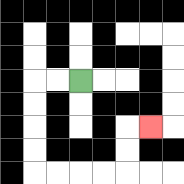{'start': '[3, 3]', 'end': '[6, 5]', 'path_directions': 'L,L,D,D,D,D,R,R,R,R,U,U,R', 'path_coordinates': '[[3, 3], [2, 3], [1, 3], [1, 4], [1, 5], [1, 6], [1, 7], [2, 7], [3, 7], [4, 7], [5, 7], [5, 6], [5, 5], [6, 5]]'}